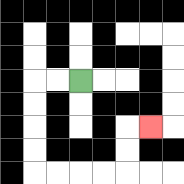{'start': '[3, 3]', 'end': '[6, 5]', 'path_directions': 'L,L,D,D,D,D,R,R,R,R,U,U,R', 'path_coordinates': '[[3, 3], [2, 3], [1, 3], [1, 4], [1, 5], [1, 6], [1, 7], [2, 7], [3, 7], [4, 7], [5, 7], [5, 6], [5, 5], [6, 5]]'}